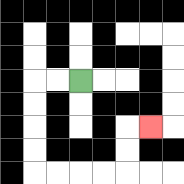{'start': '[3, 3]', 'end': '[6, 5]', 'path_directions': 'L,L,D,D,D,D,R,R,R,R,U,U,R', 'path_coordinates': '[[3, 3], [2, 3], [1, 3], [1, 4], [1, 5], [1, 6], [1, 7], [2, 7], [3, 7], [4, 7], [5, 7], [5, 6], [5, 5], [6, 5]]'}